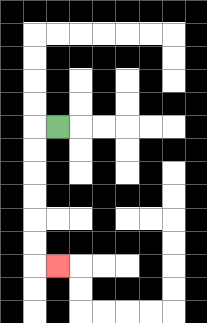{'start': '[2, 5]', 'end': '[2, 11]', 'path_directions': 'L,D,D,D,D,D,D,R', 'path_coordinates': '[[2, 5], [1, 5], [1, 6], [1, 7], [1, 8], [1, 9], [1, 10], [1, 11], [2, 11]]'}